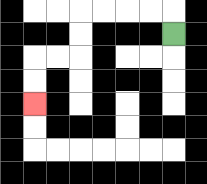{'start': '[7, 1]', 'end': '[1, 4]', 'path_directions': 'U,L,L,L,L,D,D,L,L,D,D', 'path_coordinates': '[[7, 1], [7, 0], [6, 0], [5, 0], [4, 0], [3, 0], [3, 1], [3, 2], [2, 2], [1, 2], [1, 3], [1, 4]]'}